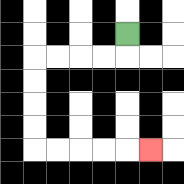{'start': '[5, 1]', 'end': '[6, 6]', 'path_directions': 'D,L,L,L,L,D,D,D,D,R,R,R,R,R', 'path_coordinates': '[[5, 1], [5, 2], [4, 2], [3, 2], [2, 2], [1, 2], [1, 3], [1, 4], [1, 5], [1, 6], [2, 6], [3, 6], [4, 6], [5, 6], [6, 6]]'}